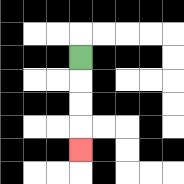{'start': '[3, 2]', 'end': '[3, 6]', 'path_directions': 'D,D,D,D', 'path_coordinates': '[[3, 2], [3, 3], [3, 4], [3, 5], [3, 6]]'}